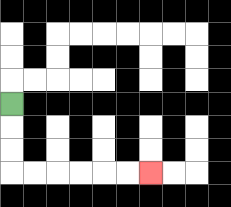{'start': '[0, 4]', 'end': '[6, 7]', 'path_directions': 'D,D,D,R,R,R,R,R,R', 'path_coordinates': '[[0, 4], [0, 5], [0, 6], [0, 7], [1, 7], [2, 7], [3, 7], [4, 7], [5, 7], [6, 7]]'}